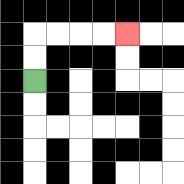{'start': '[1, 3]', 'end': '[5, 1]', 'path_directions': 'U,U,R,R,R,R', 'path_coordinates': '[[1, 3], [1, 2], [1, 1], [2, 1], [3, 1], [4, 1], [5, 1]]'}